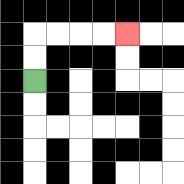{'start': '[1, 3]', 'end': '[5, 1]', 'path_directions': 'U,U,R,R,R,R', 'path_coordinates': '[[1, 3], [1, 2], [1, 1], [2, 1], [3, 1], [4, 1], [5, 1]]'}